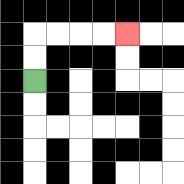{'start': '[1, 3]', 'end': '[5, 1]', 'path_directions': 'U,U,R,R,R,R', 'path_coordinates': '[[1, 3], [1, 2], [1, 1], [2, 1], [3, 1], [4, 1], [5, 1]]'}